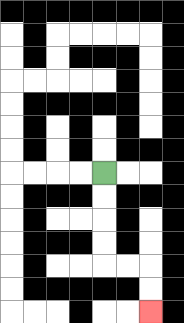{'start': '[4, 7]', 'end': '[6, 13]', 'path_directions': 'D,D,D,D,R,R,D,D', 'path_coordinates': '[[4, 7], [4, 8], [4, 9], [4, 10], [4, 11], [5, 11], [6, 11], [6, 12], [6, 13]]'}